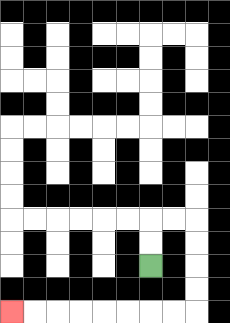{'start': '[6, 11]', 'end': '[0, 13]', 'path_directions': 'U,U,R,R,D,D,D,D,L,L,L,L,L,L,L,L', 'path_coordinates': '[[6, 11], [6, 10], [6, 9], [7, 9], [8, 9], [8, 10], [8, 11], [8, 12], [8, 13], [7, 13], [6, 13], [5, 13], [4, 13], [3, 13], [2, 13], [1, 13], [0, 13]]'}